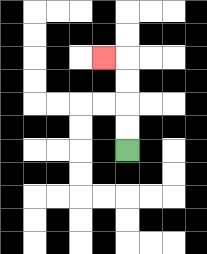{'start': '[5, 6]', 'end': '[4, 2]', 'path_directions': 'U,U,U,U,L', 'path_coordinates': '[[5, 6], [5, 5], [5, 4], [5, 3], [5, 2], [4, 2]]'}